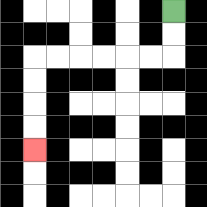{'start': '[7, 0]', 'end': '[1, 6]', 'path_directions': 'D,D,L,L,L,L,L,L,D,D,D,D', 'path_coordinates': '[[7, 0], [7, 1], [7, 2], [6, 2], [5, 2], [4, 2], [3, 2], [2, 2], [1, 2], [1, 3], [1, 4], [1, 5], [1, 6]]'}